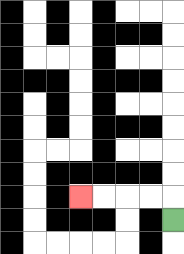{'start': '[7, 9]', 'end': '[3, 8]', 'path_directions': 'U,L,L,L,L', 'path_coordinates': '[[7, 9], [7, 8], [6, 8], [5, 8], [4, 8], [3, 8]]'}